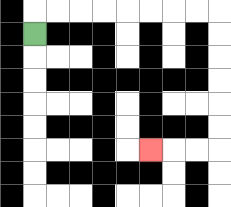{'start': '[1, 1]', 'end': '[6, 6]', 'path_directions': 'U,R,R,R,R,R,R,R,R,D,D,D,D,D,D,L,L,L', 'path_coordinates': '[[1, 1], [1, 0], [2, 0], [3, 0], [4, 0], [5, 0], [6, 0], [7, 0], [8, 0], [9, 0], [9, 1], [9, 2], [9, 3], [9, 4], [9, 5], [9, 6], [8, 6], [7, 6], [6, 6]]'}